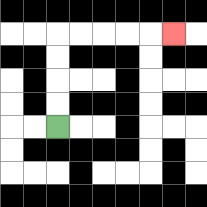{'start': '[2, 5]', 'end': '[7, 1]', 'path_directions': 'U,U,U,U,R,R,R,R,R', 'path_coordinates': '[[2, 5], [2, 4], [2, 3], [2, 2], [2, 1], [3, 1], [4, 1], [5, 1], [6, 1], [7, 1]]'}